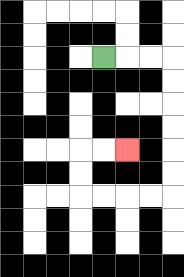{'start': '[4, 2]', 'end': '[5, 6]', 'path_directions': 'R,R,R,D,D,D,D,D,D,L,L,L,L,U,U,R,R', 'path_coordinates': '[[4, 2], [5, 2], [6, 2], [7, 2], [7, 3], [7, 4], [7, 5], [7, 6], [7, 7], [7, 8], [6, 8], [5, 8], [4, 8], [3, 8], [3, 7], [3, 6], [4, 6], [5, 6]]'}